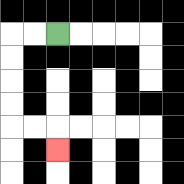{'start': '[2, 1]', 'end': '[2, 6]', 'path_directions': 'L,L,D,D,D,D,R,R,D', 'path_coordinates': '[[2, 1], [1, 1], [0, 1], [0, 2], [0, 3], [0, 4], [0, 5], [1, 5], [2, 5], [2, 6]]'}